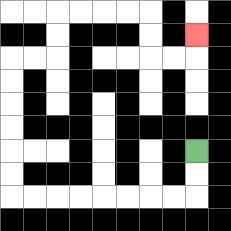{'start': '[8, 6]', 'end': '[8, 1]', 'path_directions': 'D,D,L,L,L,L,L,L,L,L,U,U,U,U,U,U,R,R,U,U,R,R,R,R,D,D,R,R,U', 'path_coordinates': '[[8, 6], [8, 7], [8, 8], [7, 8], [6, 8], [5, 8], [4, 8], [3, 8], [2, 8], [1, 8], [0, 8], [0, 7], [0, 6], [0, 5], [0, 4], [0, 3], [0, 2], [1, 2], [2, 2], [2, 1], [2, 0], [3, 0], [4, 0], [5, 0], [6, 0], [6, 1], [6, 2], [7, 2], [8, 2], [8, 1]]'}